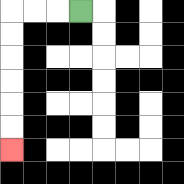{'start': '[3, 0]', 'end': '[0, 6]', 'path_directions': 'L,L,L,D,D,D,D,D,D', 'path_coordinates': '[[3, 0], [2, 0], [1, 0], [0, 0], [0, 1], [0, 2], [0, 3], [0, 4], [0, 5], [0, 6]]'}